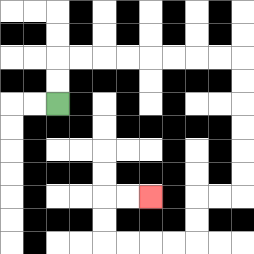{'start': '[2, 4]', 'end': '[6, 8]', 'path_directions': 'U,U,R,R,R,R,R,R,R,R,D,D,D,D,D,D,L,L,D,D,L,L,L,L,U,U,R,R', 'path_coordinates': '[[2, 4], [2, 3], [2, 2], [3, 2], [4, 2], [5, 2], [6, 2], [7, 2], [8, 2], [9, 2], [10, 2], [10, 3], [10, 4], [10, 5], [10, 6], [10, 7], [10, 8], [9, 8], [8, 8], [8, 9], [8, 10], [7, 10], [6, 10], [5, 10], [4, 10], [4, 9], [4, 8], [5, 8], [6, 8]]'}